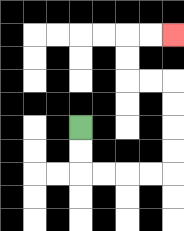{'start': '[3, 5]', 'end': '[7, 1]', 'path_directions': 'D,D,R,R,R,R,U,U,U,U,L,L,U,U,R,R', 'path_coordinates': '[[3, 5], [3, 6], [3, 7], [4, 7], [5, 7], [6, 7], [7, 7], [7, 6], [7, 5], [7, 4], [7, 3], [6, 3], [5, 3], [5, 2], [5, 1], [6, 1], [7, 1]]'}